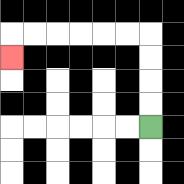{'start': '[6, 5]', 'end': '[0, 2]', 'path_directions': 'U,U,U,U,L,L,L,L,L,L,D', 'path_coordinates': '[[6, 5], [6, 4], [6, 3], [6, 2], [6, 1], [5, 1], [4, 1], [3, 1], [2, 1], [1, 1], [0, 1], [0, 2]]'}